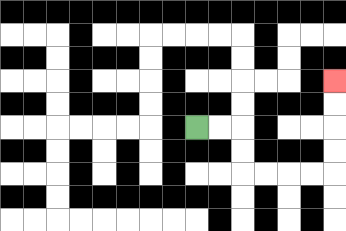{'start': '[8, 5]', 'end': '[14, 3]', 'path_directions': 'R,R,D,D,R,R,R,R,U,U,U,U', 'path_coordinates': '[[8, 5], [9, 5], [10, 5], [10, 6], [10, 7], [11, 7], [12, 7], [13, 7], [14, 7], [14, 6], [14, 5], [14, 4], [14, 3]]'}